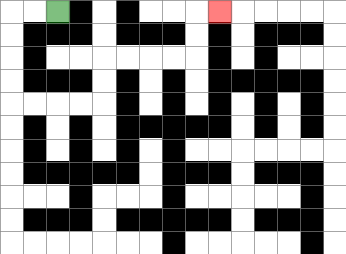{'start': '[2, 0]', 'end': '[9, 0]', 'path_directions': 'L,L,D,D,D,D,R,R,R,R,U,U,R,R,R,R,U,U,R', 'path_coordinates': '[[2, 0], [1, 0], [0, 0], [0, 1], [0, 2], [0, 3], [0, 4], [1, 4], [2, 4], [3, 4], [4, 4], [4, 3], [4, 2], [5, 2], [6, 2], [7, 2], [8, 2], [8, 1], [8, 0], [9, 0]]'}